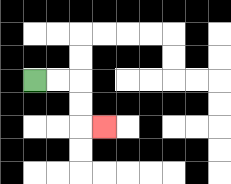{'start': '[1, 3]', 'end': '[4, 5]', 'path_directions': 'R,R,D,D,R', 'path_coordinates': '[[1, 3], [2, 3], [3, 3], [3, 4], [3, 5], [4, 5]]'}